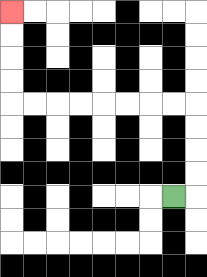{'start': '[7, 8]', 'end': '[0, 0]', 'path_directions': 'R,U,U,U,U,L,L,L,L,L,L,L,L,U,U,U,U', 'path_coordinates': '[[7, 8], [8, 8], [8, 7], [8, 6], [8, 5], [8, 4], [7, 4], [6, 4], [5, 4], [4, 4], [3, 4], [2, 4], [1, 4], [0, 4], [0, 3], [0, 2], [0, 1], [0, 0]]'}